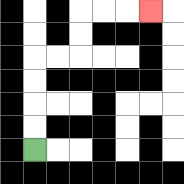{'start': '[1, 6]', 'end': '[6, 0]', 'path_directions': 'U,U,U,U,R,R,U,U,R,R,R', 'path_coordinates': '[[1, 6], [1, 5], [1, 4], [1, 3], [1, 2], [2, 2], [3, 2], [3, 1], [3, 0], [4, 0], [5, 0], [6, 0]]'}